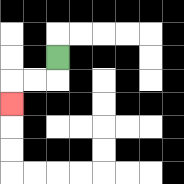{'start': '[2, 2]', 'end': '[0, 4]', 'path_directions': 'D,L,L,D', 'path_coordinates': '[[2, 2], [2, 3], [1, 3], [0, 3], [0, 4]]'}